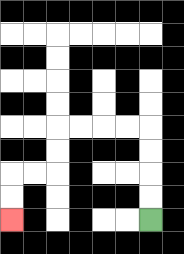{'start': '[6, 9]', 'end': '[0, 9]', 'path_directions': 'U,U,U,U,L,L,L,L,D,D,L,L,D,D', 'path_coordinates': '[[6, 9], [6, 8], [6, 7], [6, 6], [6, 5], [5, 5], [4, 5], [3, 5], [2, 5], [2, 6], [2, 7], [1, 7], [0, 7], [0, 8], [0, 9]]'}